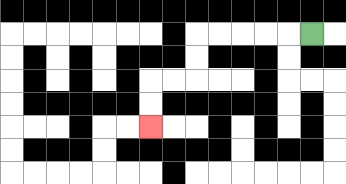{'start': '[13, 1]', 'end': '[6, 5]', 'path_directions': 'L,L,L,L,L,D,D,L,L,D,D', 'path_coordinates': '[[13, 1], [12, 1], [11, 1], [10, 1], [9, 1], [8, 1], [8, 2], [8, 3], [7, 3], [6, 3], [6, 4], [6, 5]]'}